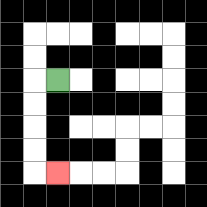{'start': '[2, 3]', 'end': '[2, 7]', 'path_directions': 'L,D,D,D,D,R', 'path_coordinates': '[[2, 3], [1, 3], [1, 4], [1, 5], [1, 6], [1, 7], [2, 7]]'}